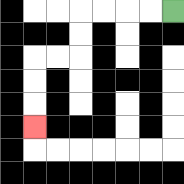{'start': '[7, 0]', 'end': '[1, 5]', 'path_directions': 'L,L,L,L,D,D,L,L,D,D,D', 'path_coordinates': '[[7, 0], [6, 0], [5, 0], [4, 0], [3, 0], [3, 1], [3, 2], [2, 2], [1, 2], [1, 3], [1, 4], [1, 5]]'}